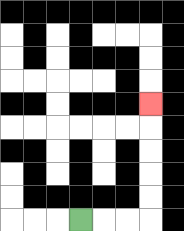{'start': '[3, 9]', 'end': '[6, 4]', 'path_directions': 'R,R,R,U,U,U,U,U', 'path_coordinates': '[[3, 9], [4, 9], [5, 9], [6, 9], [6, 8], [6, 7], [6, 6], [6, 5], [6, 4]]'}